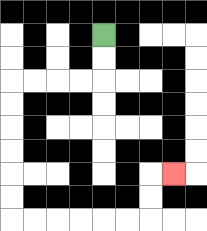{'start': '[4, 1]', 'end': '[7, 7]', 'path_directions': 'D,D,L,L,L,L,D,D,D,D,D,D,R,R,R,R,R,R,U,U,R', 'path_coordinates': '[[4, 1], [4, 2], [4, 3], [3, 3], [2, 3], [1, 3], [0, 3], [0, 4], [0, 5], [0, 6], [0, 7], [0, 8], [0, 9], [1, 9], [2, 9], [3, 9], [4, 9], [5, 9], [6, 9], [6, 8], [6, 7], [7, 7]]'}